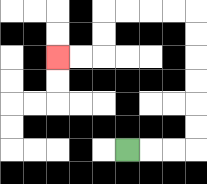{'start': '[5, 6]', 'end': '[2, 2]', 'path_directions': 'R,R,R,U,U,U,U,U,U,L,L,L,L,D,D,L,L', 'path_coordinates': '[[5, 6], [6, 6], [7, 6], [8, 6], [8, 5], [8, 4], [8, 3], [8, 2], [8, 1], [8, 0], [7, 0], [6, 0], [5, 0], [4, 0], [4, 1], [4, 2], [3, 2], [2, 2]]'}